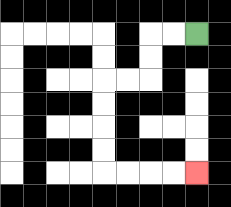{'start': '[8, 1]', 'end': '[8, 7]', 'path_directions': 'L,L,D,D,L,L,D,D,D,D,R,R,R,R', 'path_coordinates': '[[8, 1], [7, 1], [6, 1], [6, 2], [6, 3], [5, 3], [4, 3], [4, 4], [4, 5], [4, 6], [4, 7], [5, 7], [6, 7], [7, 7], [8, 7]]'}